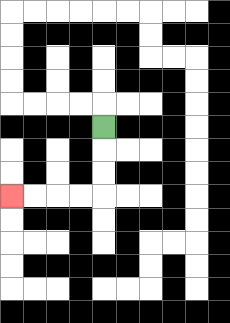{'start': '[4, 5]', 'end': '[0, 8]', 'path_directions': 'D,D,D,L,L,L,L', 'path_coordinates': '[[4, 5], [4, 6], [4, 7], [4, 8], [3, 8], [2, 8], [1, 8], [0, 8]]'}